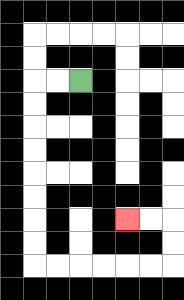{'start': '[3, 3]', 'end': '[5, 9]', 'path_directions': 'L,L,D,D,D,D,D,D,D,D,R,R,R,R,R,R,U,U,L,L', 'path_coordinates': '[[3, 3], [2, 3], [1, 3], [1, 4], [1, 5], [1, 6], [1, 7], [1, 8], [1, 9], [1, 10], [1, 11], [2, 11], [3, 11], [4, 11], [5, 11], [6, 11], [7, 11], [7, 10], [7, 9], [6, 9], [5, 9]]'}